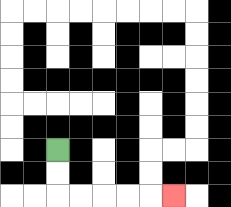{'start': '[2, 6]', 'end': '[7, 8]', 'path_directions': 'D,D,R,R,R,R,R', 'path_coordinates': '[[2, 6], [2, 7], [2, 8], [3, 8], [4, 8], [5, 8], [6, 8], [7, 8]]'}